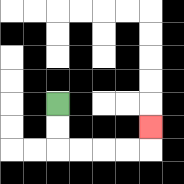{'start': '[2, 4]', 'end': '[6, 5]', 'path_directions': 'D,D,R,R,R,R,U', 'path_coordinates': '[[2, 4], [2, 5], [2, 6], [3, 6], [4, 6], [5, 6], [6, 6], [6, 5]]'}